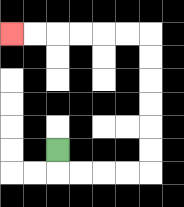{'start': '[2, 6]', 'end': '[0, 1]', 'path_directions': 'D,R,R,R,R,U,U,U,U,U,U,L,L,L,L,L,L', 'path_coordinates': '[[2, 6], [2, 7], [3, 7], [4, 7], [5, 7], [6, 7], [6, 6], [6, 5], [6, 4], [6, 3], [6, 2], [6, 1], [5, 1], [4, 1], [3, 1], [2, 1], [1, 1], [0, 1]]'}